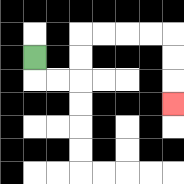{'start': '[1, 2]', 'end': '[7, 4]', 'path_directions': 'D,R,R,U,U,R,R,R,R,D,D,D', 'path_coordinates': '[[1, 2], [1, 3], [2, 3], [3, 3], [3, 2], [3, 1], [4, 1], [5, 1], [6, 1], [7, 1], [7, 2], [7, 3], [7, 4]]'}